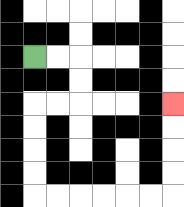{'start': '[1, 2]', 'end': '[7, 4]', 'path_directions': 'R,R,D,D,L,L,D,D,D,D,R,R,R,R,R,R,U,U,U,U', 'path_coordinates': '[[1, 2], [2, 2], [3, 2], [3, 3], [3, 4], [2, 4], [1, 4], [1, 5], [1, 6], [1, 7], [1, 8], [2, 8], [3, 8], [4, 8], [5, 8], [6, 8], [7, 8], [7, 7], [7, 6], [7, 5], [7, 4]]'}